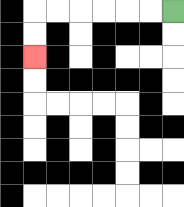{'start': '[7, 0]', 'end': '[1, 2]', 'path_directions': 'L,L,L,L,L,L,D,D', 'path_coordinates': '[[7, 0], [6, 0], [5, 0], [4, 0], [3, 0], [2, 0], [1, 0], [1, 1], [1, 2]]'}